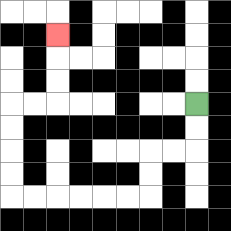{'start': '[8, 4]', 'end': '[2, 1]', 'path_directions': 'D,D,L,L,D,D,L,L,L,L,L,L,U,U,U,U,R,R,U,U,U', 'path_coordinates': '[[8, 4], [8, 5], [8, 6], [7, 6], [6, 6], [6, 7], [6, 8], [5, 8], [4, 8], [3, 8], [2, 8], [1, 8], [0, 8], [0, 7], [0, 6], [0, 5], [0, 4], [1, 4], [2, 4], [2, 3], [2, 2], [2, 1]]'}